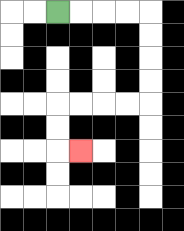{'start': '[2, 0]', 'end': '[3, 6]', 'path_directions': 'R,R,R,R,D,D,D,D,L,L,L,L,D,D,R', 'path_coordinates': '[[2, 0], [3, 0], [4, 0], [5, 0], [6, 0], [6, 1], [6, 2], [6, 3], [6, 4], [5, 4], [4, 4], [3, 4], [2, 4], [2, 5], [2, 6], [3, 6]]'}